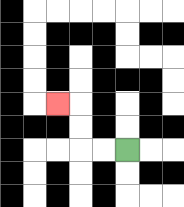{'start': '[5, 6]', 'end': '[2, 4]', 'path_directions': 'L,L,U,U,L', 'path_coordinates': '[[5, 6], [4, 6], [3, 6], [3, 5], [3, 4], [2, 4]]'}